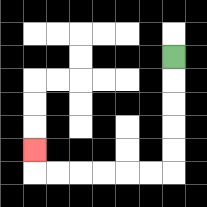{'start': '[7, 2]', 'end': '[1, 6]', 'path_directions': 'D,D,D,D,D,L,L,L,L,L,L,U', 'path_coordinates': '[[7, 2], [7, 3], [7, 4], [7, 5], [7, 6], [7, 7], [6, 7], [5, 7], [4, 7], [3, 7], [2, 7], [1, 7], [1, 6]]'}